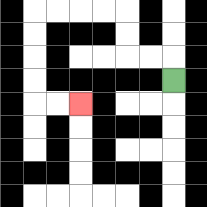{'start': '[7, 3]', 'end': '[3, 4]', 'path_directions': 'U,L,L,U,U,L,L,L,L,D,D,D,D,R,R', 'path_coordinates': '[[7, 3], [7, 2], [6, 2], [5, 2], [5, 1], [5, 0], [4, 0], [3, 0], [2, 0], [1, 0], [1, 1], [1, 2], [1, 3], [1, 4], [2, 4], [3, 4]]'}